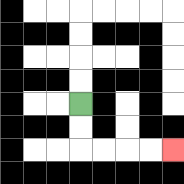{'start': '[3, 4]', 'end': '[7, 6]', 'path_directions': 'D,D,R,R,R,R', 'path_coordinates': '[[3, 4], [3, 5], [3, 6], [4, 6], [5, 6], [6, 6], [7, 6]]'}